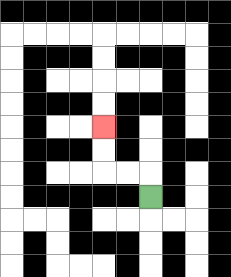{'start': '[6, 8]', 'end': '[4, 5]', 'path_directions': 'U,L,L,U,U', 'path_coordinates': '[[6, 8], [6, 7], [5, 7], [4, 7], [4, 6], [4, 5]]'}